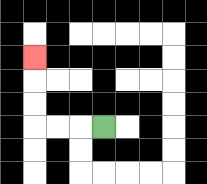{'start': '[4, 5]', 'end': '[1, 2]', 'path_directions': 'L,L,L,U,U,U', 'path_coordinates': '[[4, 5], [3, 5], [2, 5], [1, 5], [1, 4], [1, 3], [1, 2]]'}